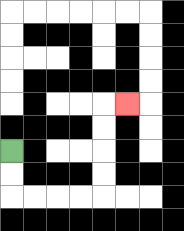{'start': '[0, 6]', 'end': '[5, 4]', 'path_directions': 'D,D,R,R,R,R,U,U,U,U,R', 'path_coordinates': '[[0, 6], [0, 7], [0, 8], [1, 8], [2, 8], [3, 8], [4, 8], [4, 7], [4, 6], [4, 5], [4, 4], [5, 4]]'}